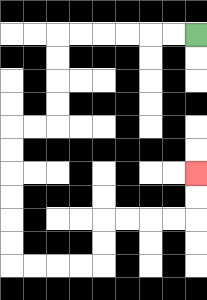{'start': '[8, 1]', 'end': '[8, 7]', 'path_directions': 'L,L,L,L,L,L,D,D,D,D,L,L,D,D,D,D,D,D,R,R,R,R,U,U,R,R,R,R,U,U', 'path_coordinates': '[[8, 1], [7, 1], [6, 1], [5, 1], [4, 1], [3, 1], [2, 1], [2, 2], [2, 3], [2, 4], [2, 5], [1, 5], [0, 5], [0, 6], [0, 7], [0, 8], [0, 9], [0, 10], [0, 11], [1, 11], [2, 11], [3, 11], [4, 11], [4, 10], [4, 9], [5, 9], [6, 9], [7, 9], [8, 9], [8, 8], [8, 7]]'}